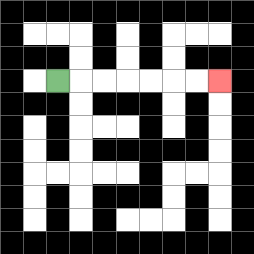{'start': '[2, 3]', 'end': '[9, 3]', 'path_directions': 'R,R,R,R,R,R,R', 'path_coordinates': '[[2, 3], [3, 3], [4, 3], [5, 3], [6, 3], [7, 3], [8, 3], [9, 3]]'}